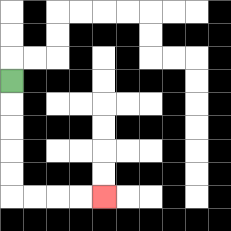{'start': '[0, 3]', 'end': '[4, 8]', 'path_directions': 'D,D,D,D,D,R,R,R,R', 'path_coordinates': '[[0, 3], [0, 4], [0, 5], [0, 6], [0, 7], [0, 8], [1, 8], [2, 8], [3, 8], [4, 8]]'}